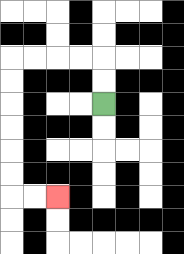{'start': '[4, 4]', 'end': '[2, 8]', 'path_directions': 'U,U,L,L,L,L,D,D,D,D,D,D,R,R', 'path_coordinates': '[[4, 4], [4, 3], [4, 2], [3, 2], [2, 2], [1, 2], [0, 2], [0, 3], [0, 4], [0, 5], [0, 6], [0, 7], [0, 8], [1, 8], [2, 8]]'}